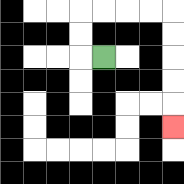{'start': '[4, 2]', 'end': '[7, 5]', 'path_directions': 'L,U,U,R,R,R,R,D,D,D,D,D', 'path_coordinates': '[[4, 2], [3, 2], [3, 1], [3, 0], [4, 0], [5, 0], [6, 0], [7, 0], [7, 1], [7, 2], [7, 3], [7, 4], [7, 5]]'}